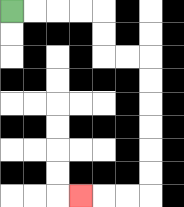{'start': '[0, 0]', 'end': '[3, 8]', 'path_directions': 'R,R,R,R,D,D,R,R,D,D,D,D,D,D,L,L,L', 'path_coordinates': '[[0, 0], [1, 0], [2, 0], [3, 0], [4, 0], [4, 1], [4, 2], [5, 2], [6, 2], [6, 3], [6, 4], [6, 5], [6, 6], [6, 7], [6, 8], [5, 8], [4, 8], [3, 8]]'}